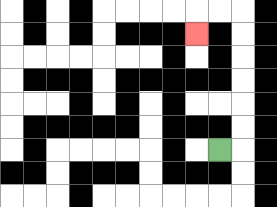{'start': '[9, 6]', 'end': '[8, 1]', 'path_directions': 'R,U,U,U,U,U,U,L,L,D', 'path_coordinates': '[[9, 6], [10, 6], [10, 5], [10, 4], [10, 3], [10, 2], [10, 1], [10, 0], [9, 0], [8, 0], [8, 1]]'}